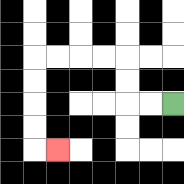{'start': '[7, 4]', 'end': '[2, 6]', 'path_directions': 'L,L,U,U,L,L,L,L,D,D,D,D,R', 'path_coordinates': '[[7, 4], [6, 4], [5, 4], [5, 3], [5, 2], [4, 2], [3, 2], [2, 2], [1, 2], [1, 3], [1, 4], [1, 5], [1, 6], [2, 6]]'}